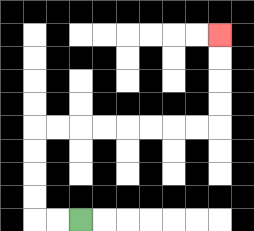{'start': '[3, 9]', 'end': '[9, 1]', 'path_directions': 'L,L,U,U,U,U,R,R,R,R,R,R,R,R,U,U,U,U', 'path_coordinates': '[[3, 9], [2, 9], [1, 9], [1, 8], [1, 7], [1, 6], [1, 5], [2, 5], [3, 5], [4, 5], [5, 5], [6, 5], [7, 5], [8, 5], [9, 5], [9, 4], [9, 3], [9, 2], [9, 1]]'}